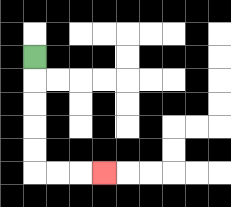{'start': '[1, 2]', 'end': '[4, 7]', 'path_directions': 'D,D,D,D,D,R,R,R', 'path_coordinates': '[[1, 2], [1, 3], [1, 4], [1, 5], [1, 6], [1, 7], [2, 7], [3, 7], [4, 7]]'}